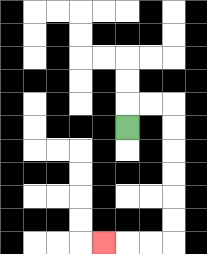{'start': '[5, 5]', 'end': '[4, 10]', 'path_directions': 'U,R,R,D,D,D,D,D,D,L,L,L', 'path_coordinates': '[[5, 5], [5, 4], [6, 4], [7, 4], [7, 5], [7, 6], [7, 7], [7, 8], [7, 9], [7, 10], [6, 10], [5, 10], [4, 10]]'}